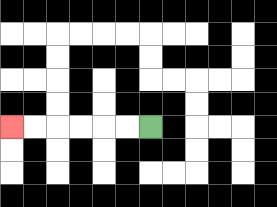{'start': '[6, 5]', 'end': '[0, 5]', 'path_directions': 'L,L,L,L,L,L', 'path_coordinates': '[[6, 5], [5, 5], [4, 5], [3, 5], [2, 5], [1, 5], [0, 5]]'}